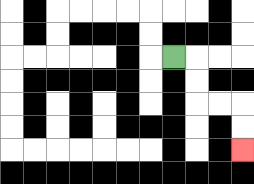{'start': '[7, 2]', 'end': '[10, 6]', 'path_directions': 'R,D,D,R,R,D,D', 'path_coordinates': '[[7, 2], [8, 2], [8, 3], [8, 4], [9, 4], [10, 4], [10, 5], [10, 6]]'}